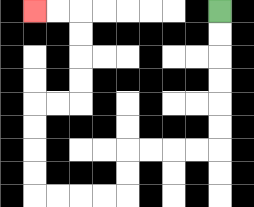{'start': '[9, 0]', 'end': '[1, 0]', 'path_directions': 'D,D,D,D,D,D,L,L,L,L,D,D,L,L,L,L,U,U,U,U,R,R,U,U,U,U,L,L', 'path_coordinates': '[[9, 0], [9, 1], [9, 2], [9, 3], [9, 4], [9, 5], [9, 6], [8, 6], [7, 6], [6, 6], [5, 6], [5, 7], [5, 8], [4, 8], [3, 8], [2, 8], [1, 8], [1, 7], [1, 6], [1, 5], [1, 4], [2, 4], [3, 4], [3, 3], [3, 2], [3, 1], [3, 0], [2, 0], [1, 0]]'}